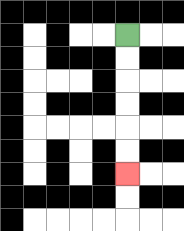{'start': '[5, 1]', 'end': '[5, 7]', 'path_directions': 'D,D,D,D,D,D', 'path_coordinates': '[[5, 1], [5, 2], [5, 3], [5, 4], [5, 5], [5, 6], [5, 7]]'}